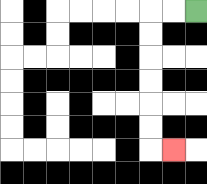{'start': '[8, 0]', 'end': '[7, 6]', 'path_directions': 'L,L,D,D,D,D,D,D,R', 'path_coordinates': '[[8, 0], [7, 0], [6, 0], [6, 1], [6, 2], [6, 3], [6, 4], [6, 5], [6, 6], [7, 6]]'}